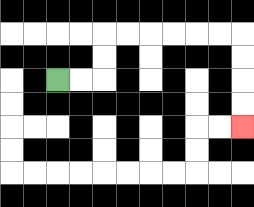{'start': '[2, 3]', 'end': '[10, 5]', 'path_directions': 'R,R,U,U,R,R,R,R,R,R,D,D,D,D', 'path_coordinates': '[[2, 3], [3, 3], [4, 3], [4, 2], [4, 1], [5, 1], [6, 1], [7, 1], [8, 1], [9, 1], [10, 1], [10, 2], [10, 3], [10, 4], [10, 5]]'}